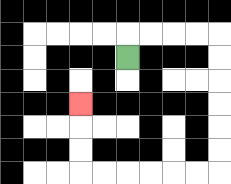{'start': '[5, 2]', 'end': '[3, 4]', 'path_directions': 'U,R,R,R,R,D,D,D,D,D,D,L,L,L,L,L,L,U,U,U', 'path_coordinates': '[[5, 2], [5, 1], [6, 1], [7, 1], [8, 1], [9, 1], [9, 2], [9, 3], [9, 4], [9, 5], [9, 6], [9, 7], [8, 7], [7, 7], [6, 7], [5, 7], [4, 7], [3, 7], [3, 6], [3, 5], [3, 4]]'}